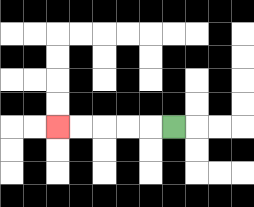{'start': '[7, 5]', 'end': '[2, 5]', 'path_directions': 'L,L,L,L,L', 'path_coordinates': '[[7, 5], [6, 5], [5, 5], [4, 5], [3, 5], [2, 5]]'}